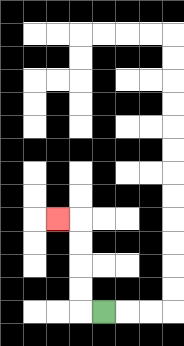{'start': '[4, 13]', 'end': '[2, 9]', 'path_directions': 'L,U,U,U,U,L', 'path_coordinates': '[[4, 13], [3, 13], [3, 12], [3, 11], [3, 10], [3, 9], [2, 9]]'}